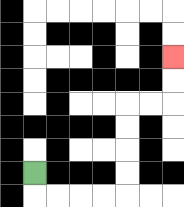{'start': '[1, 7]', 'end': '[7, 2]', 'path_directions': 'D,R,R,R,R,U,U,U,U,R,R,U,U', 'path_coordinates': '[[1, 7], [1, 8], [2, 8], [3, 8], [4, 8], [5, 8], [5, 7], [5, 6], [5, 5], [5, 4], [6, 4], [7, 4], [7, 3], [7, 2]]'}